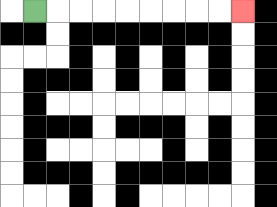{'start': '[1, 0]', 'end': '[10, 0]', 'path_directions': 'R,R,R,R,R,R,R,R,R', 'path_coordinates': '[[1, 0], [2, 0], [3, 0], [4, 0], [5, 0], [6, 0], [7, 0], [8, 0], [9, 0], [10, 0]]'}